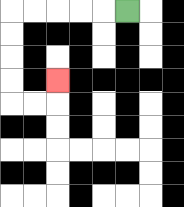{'start': '[5, 0]', 'end': '[2, 3]', 'path_directions': 'L,L,L,L,L,D,D,D,D,R,R,U', 'path_coordinates': '[[5, 0], [4, 0], [3, 0], [2, 0], [1, 0], [0, 0], [0, 1], [0, 2], [0, 3], [0, 4], [1, 4], [2, 4], [2, 3]]'}